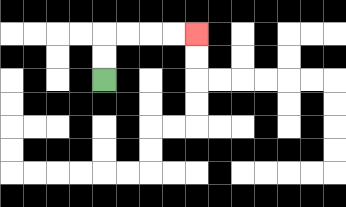{'start': '[4, 3]', 'end': '[8, 1]', 'path_directions': 'U,U,R,R,R,R', 'path_coordinates': '[[4, 3], [4, 2], [4, 1], [5, 1], [6, 1], [7, 1], [8, 1]]'}